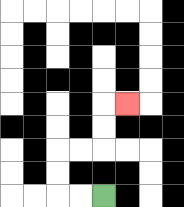{'start': '[4, 8]', 'end': '[5, 4]', 'path_directions': 'L,L,U,U,R,R,U,U,R', 'path_coordinates': '[[4, 8], [3, 8], [2, 8], [2, 7], [2, 6], [3, 6], [4, 6], [4, 5], [4, 4], [5, 4]]'}